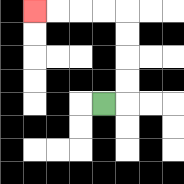{'start': '[4, 4]', 'end': '[1, 0]', 'path_directions': 'R,U,U,U,U,L,L,L,L', 'path_coordinates': '[[4, 4], [5, 4], [5, 3], [5, 2], [5, 1], [5, 0], [4, 0], [3, 0], [2, 0], [1, 0]]'}